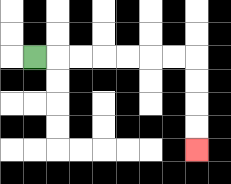{'start': '[1, 2]', 'end': '[8, 6]', 'path_directions': 'R,R,R,R,R,R,R,D,D,D,D', 'path_coordinates': '[[1, 2], [2, 2], [3, 2], [4, 2], [5, 2], [6, 2], [7, 2], [8, 2], [8, 3], [8, 4], [8, 5], [8, 6]]'}